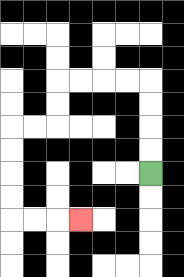{'start': '[6, 7]', 'end': '[3, 9]', 'path_directions': 'U,U,U,U,L,L,L,L,D,D,L,L,D,D,D,D,R,R,R', 'path_coordinates': '[[6, 7], [6, 6], [6, 5], [6, 4], [6, 3], [5, 3], [4, 3], [3, 3], [2, 3], [2, 4], [2, 5], [1, 5], [0, 5], [0, 6], [0, 7], [0, 8], [0, 9], [1, 9], [2, 9], [3, 9]]'}